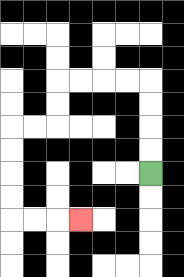{'start': '[6, 7]', 'end': '[3, 9]', 'path_directions': 'U,U,U,U,L,L,L,L,D,D,L,L,D,D,D,D,R,R,R', 'path_coordinates': '[[6, 7], [6, 6], [6, 5], [6, 4], [6, 3], [5, 3], [4, 3], [3, 3], [2, 3], [2, 4], [2, 5], [1, 5], [0, 5], [0, 6], [0, 7], [0, 8], [0, 9], [1, 9], [2, 9], [3, 9]]'}